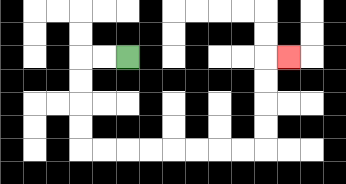{'start': '[5, 2]', 'end': '[12, 2]', 'path_directions': 'L,L,D,D,D,D,R,R,R,R,R,R,R,R,U,U,U,U,R', 'path_coordinates': '[[5, 2], [4, 2], [3, 2], [3, 3], [3, 4], [3, 5], [3, 6], [4, 6], [5, 6], [6, 6], [7, 6], [8, 6], [9, 6], [10, 6], [11, 6], [11, 5], [11, 4], [11, 3], [11, 2], [12, 2]]'}